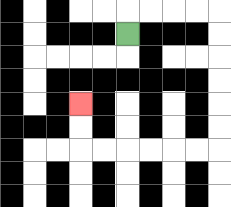{'start': '[5, 1]', 'end': '[3, 4]', 'path_directions': 'U,R,R,R,R,D,D,D,D,D,D,L,L,L,L,L,L,U,U', 'path_coordinates': '[[5, 1], [5, 0], [6, 0], [7, 0], [8, 0], [9, 0], [9, 1], [9, 2], [9, 3], [9, 4], [9, 5], [9, 6], [8, 6], [7, 6], [6, 6], [5, 6], [4, 6], [3, 6], [3, 5], [3, 4]]'}